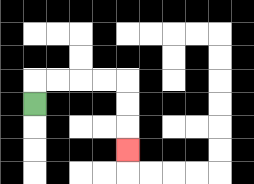{'start': '[1, 4]', 'end': '[5, 6]', 'path_directions': 'U,R,R,R,R,D,D,D', 'path_coordinates': '[[1, 4], [1, 3], [2, 3], [3, 3], [4, 3], [5, 3], [5, 4], [5, 5], [5, 6]]'}